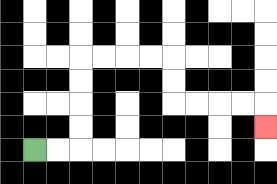{'start': '[1, 6]', 'end': '[11, 5]', 'path_directions': 'R,R,U,U,U,U,R,R,R,R,D,D,R,R,R,R,D', 'path_coordinates': '[[1, 6], [2, 6], [3, 6], [3, 5], [3, 4], [3, 3], [3, 2], [4, 2], [5, 2], [6, 2], [7, 2], [7, 3], [7, 4], [8, 4], [9, 4], [10, 4], [11, 4], [11, 5]]'}